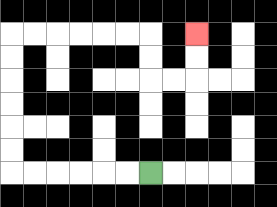{'start': '[6, 7]', 'end': '[8, 1]', 'path_directions': 'L,L,L,L,L,L,U,U,U,U,U,U,R,R,R,R,R,R,D,D,R,R,U,U', 'path_coordinates': '[[6, 7], [5, 7], [4, 7], [3, 7], [2, 7], [1, 7], [0, 7], [0, 6], [0, 5], [0, 4], [0, 3], [0, 2], [0, 1], [1, 1], [2, 1], [3, 1], [4, 1], [5, 1], [6, 1], [6, 2], [6, 3], [7, 3], [8, 3], [8, 2], [8, 1]]'}